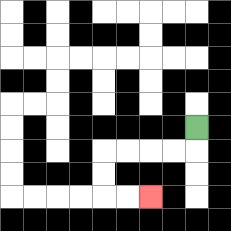{'start': '[8, 5]', 'end': '[6, 8]', 'path_directions': 'D,L,L,L,L,D,D,R,R', 'path_coordinates': '[[8, 5], [8, 6], [7, 6], [6, 6], [5, 6], [4, 6], [4, 7], [4, 8], [5, 8], [6, 8]]'}